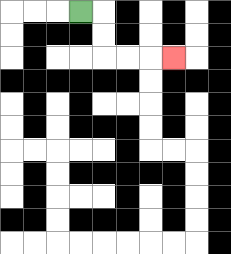{'start': '[3, 0]', 'end': '[7, 2]', 'path_directions': 'R,D,D,R,R,R', 'path_coordinates': '[[3, 0], [4, 0], [4, 1], [4, 2], [5, 2], [6, 2], [7, 2]]'}